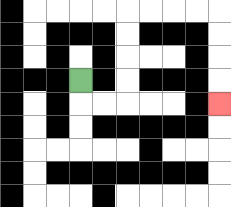{'start': '[3, 3]', 'end': '[9, 4]', 'path_directions': 'D,R,R,U,U,U,U,R,R,R,R,D,D,D,D', 'path_coordinates': '[[3, 3], [3, 4], [4, 4], [5, 4], [5, 3], [5, 2], [5, 1], [5, 0], [6, 0], [7, 0], [8, 0], [9, 0], [9, 1], [9, 2], [9, 3], [9, 4]]'}